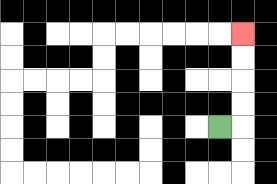{'start': '[9, 5]', 'end': '[10, 1]', 'path_directions': 'R,U,U,U,U', 'path_coordinates': '[[9, 5], [10, 5], [10, 4], [10, 3], [10, 2], [10, 1]]'}